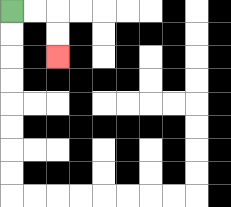{'start': '[0, 0]', 'end': '[2, 2]', 'path_directions': 'R,R,D,D', 'path_coordinates': '[[0, 0], [1, 0], [2, 0], [2, 1], [2, 2]]'}